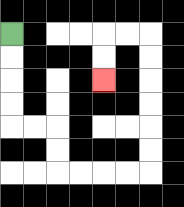{'start': '[0, 1]', 'end': '[4, 3]', 'path_directions': 'D,D,D,D,R,R,D,D,R,R,R,R,U,U,U,U,U,U,L,L,D,D', 'path_coordinates': '[[0, 1], [0, 2], [0, 3], [0, 4], [0, 5], [1, 5], [2, 5], [2, 6], [2, 7], [3, 7], [4, 7], [5, 7], [6, 7], [6, 6], [6, 5], [6, 4], [6, 3], [6, 2], [6, 1], [5, 1], [4, 1], [4, 2], [4, 3]]'}